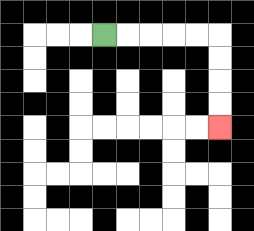{'start': '[4, 1]', 'end': '[9, 5]', 'path_directions': 'R,R,R,R,R,D,D,D,D', 'path_coordinates': '[[4, 1], [5, 1], [6, 1], [7, 1], [8, 1], [9, 1], [9, 2], [9, 3], [9, 4], [9, 5]]'}